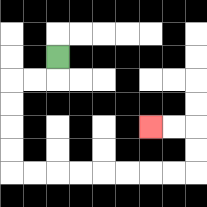{'start': '[2, 2]', 'end': '[6, 5]', 'path_directions': 'D,L,L,D,D,D,D,R,R,R,R,R,R,R,R,U,U,L,L', 'path_coordinates': '[[2, 2], [2, 3], [1, 3], [0, 3], [0, 4], [0, 5], [0, 6], [0, 7], [1, 7], [2, 7], [3, 7], [4, 7], [5, 7], [6, 7], [7, 7], [8, 7], [8, 6], [8, 5], [7, 5], [6, 5]]'}